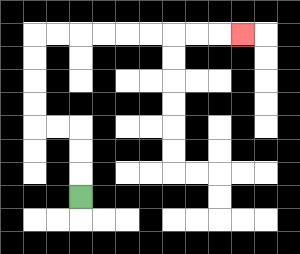{'start': '[3, 8]', 'end': '[10, 1]', 'path_directions': 'U,U,U,L,L,U,U,U,U,R,R,R,R,R,R,R,R,R', 'path_coordinates': '[[3, 8], [3, 7], [3, 6], [3, 5], [2, 5], [1, 5], [1, 4], [1, 3], [1, 2], [1, 1], [2, 1], [3, 1], [4, 1], [5, 1], [6, 1], [7, 1], [8, 1], [9, 1], [10, 1]]'}